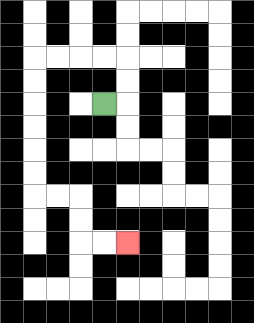{'start': '[4, 4]', 'end': '[5, 10]', 'path_directions': 'R,U,U,L,L,L,L,D,D,D,D,D,D,R,R,D,D,R,R', 'path_coordinates': '[[4, 4], [5, 4], [5, 3], [5, 2], [4, 2], [3, 2], [2, 2], [1, 2], [1, 3], [1, 4], [1, 5], [1, 6], [1, 7], [1, 8], [2, 8], [3, 8], [3, 9], [3, 10], [4, 10], [5, 10]]'}